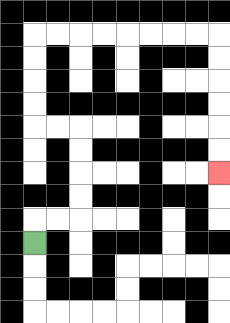{'start': '[1, 10]', 'end': '[9, 7]', 'path_directions': 'U,R,R,U,U,U,U,L,L,U,U,U,U,R,R,R,R,R,R,R,R,D,D,D,D,D,D', 'path_coordinates': '[[1, 10], [1, 9], [2, 9], [3, 9], [3, 8], [3, 7], [3, 6], [3, 5], [2, 5], [1, 5], [1, 4], [1, 3], [1, 2], [1, 1], [2, 1], [3, 1], [4, 1], [5, 1], [6, 1], [7, 1], [8, 1], [9, 1], [9, 2], [9, 3], [9, 4], [9, 5], [9, 6], [9, 7]]'}